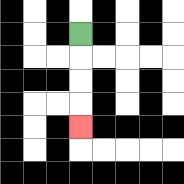{'start': '[3, 1]', 'end': '[3, 5]', 'path_directions': 'D,D,D,D', 'path_coordinates': '[[3, 1], [3, 2], [3, 3], [3, 4], [3, 5]]'}